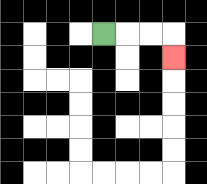{'start': '[4, 1]', 'end': '[7, 2]', 'path_directions': 'R,R,R,D', 'path_coordinates': '[[4, 1], [5, 1], [6, 1], [7, 1], [7, 2]]'}